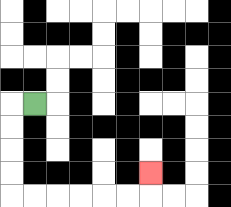{'start': '[1, 4]', 'end': '[6, 7]', 'path_directions': 'L,D,D,D,D,R,R,R,R,R,R,U', 'path_coordinates': '[[1, 4], [0, 4], [0, 5], [0, 6], [0, 7], [0, 8], [1, 8], [2, 8], [3, 8], [4, 8], [5, 8], [6, 8], [6, 7]]'}